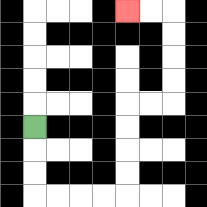{'start': '[1, 5]', 'end': '[5, 0]', 'path_directions': 'D,D,D,R,R,R,R,U,U,U,U,R,R,U,U,U,U,L,L', 'path_coordinates': '[[1, 5], [1, 6], [1, 7], [1, 8], [2, 8], [3, 8], [4, 8], [5, 8], [5, 7], [5, 6], [5, 5], [5, 4], [6, 4], [7, 4], [7, 3], [7, 2], [7, 1], [7, 0], [6, 0], [5, 0]]'}